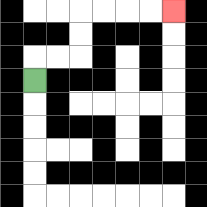{'start': '[1, 3]', 'end': '[7, 0]', 'path_directions': 'U,R,R,U,U,R,R,R,R', 'path_coordinates': '[[1, 3], [1, 2], [2, 2], [3, 2], [3, 1], [3, 0], [4, 0], [5, 0], [6, 0], [7, 0]]'}